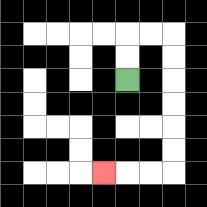{'start': '[5, 3]', 'end': '[4, 7]', 'path_directions': 'U,U,R,R,D,D,D,D,D,D,L,L,L', 'path_coordinates': '[[5, 3], [5, 2], [5, 1], [6, 1], [7, 1], [7, 2], [7, 3], [7, 4], [7, 5], [7, 6], [7, 7], [6, 7], [5, 7], [4, 7]]'}